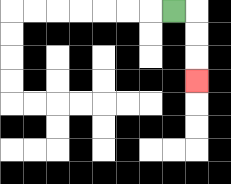{'start': '[7, 0]', 'end': '[8, 3]', 'path_directions': 'R,D,D,D', 'path_coordinates': '[[7, 0], [8, 0], [8, 1], [8, 2], [8, 3]]'}